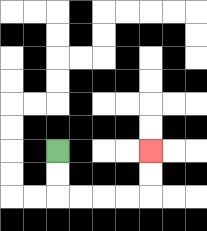{'start': '[2, 6]', 'end': '[6, 6]', 'path_directions': 'D,D,R,R,R,R,U,U', 'path_coordinates': '[[2, 6], [2, 7], [2, 8], [3, 8], [4, 8], [5, 8], [6, 8], [6, 7], [6, 6]]'}